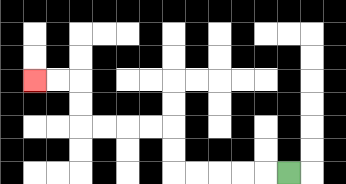{'start': '[12, 7]', 'end': '[1, 3]', 'path_directions': 'L,L,L,L,L,U,U,L,L,L,L,U,U,L,L', 'path_coordinates': '[[12, 7], [11, 7], [10, 7], [9, 7], [8, 7], [7, 7], [7, 6], [7, 5], [6, 5], [5, 5], [4, 5], [3, 5], [3, 4], [3, 3], [2, 3], [1, 3]]'}